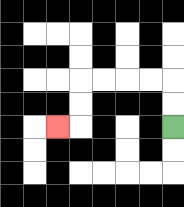{'start': '[7, 5]', 'end': '[2, 5]', 'path_directions': 'U,U,L,L,L,L,D,D,L', 'path_coordinates': '[[7, 5], [7, 4], [7, 3], [6, 3], [5, 3], [4, 3], [3, 3], [3, 4], [3, 5], [2, 5]]'}